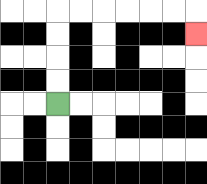{'start': '[2, 4]', 'end': '[8, 1]', 'path_directions': 'U,U,U,U,R,R,R,R,R,R,D', 'path_coordinates': '[[2, 4], [2, 3], [2, 2], [2, 1], [2, 0], [3, 0], [4, 0], [5, 0], [6, 0], [7, 0], [8, 0], [8, 1]]'}